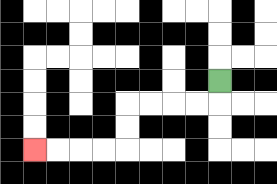{'start': '[9, 3]', 'end': '[1, 6]', 'path_directions': 'D,L,L,L,L,D,D,L,L,L,L', 'path_coordinates': '[[9, 3], [9, 4], [8, 4], [7, 4], [6, 4], [5, 4], [5, 5], [5, 6], [4, 6], [3, 6], [2, 6], [1, 6]]'}